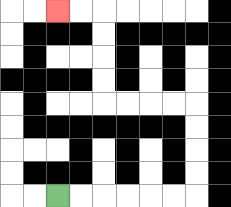{'start': '[2, 8]', 'end': '[2, 0]', 'path_directions': 'R,R,R,R,R,R,U,U,U,U,L,L,L,L,U,U,U,U,L,L', 'path_coordinates': '[[2, 8], [3, 8], [4, 8], [5, 8], [6, 8], [7, 8], [8, 8], [8, 7], [8, 6], [8, 5], [8, 4], [7, 4], [6, 4], [5, 4], [4, 4], [4, 3], [4, 2], [4, 1], [4, 0], [3, 0], [2, 0]]'}